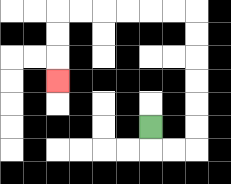{'start': '[6, 5]', 'end': '[2, 3]', 'path_directions': 'D,R,R,U,U,U,U,U,U,L,L,L,L,L,L,D,D,D', 'path_coordinates': '[[6, 5], [6, 6], [7, 6], [8, 6], [8, 5], [8, 4], [8, 3], [8, 2], [8, 1], [8, 0], [7, 0], [6, 0], [5, 0], [4, 0], [3, 0], [2, 0], [2, 1], [2, 2], [2, 3]]'}